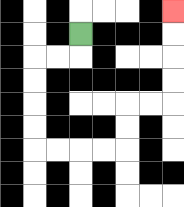{'start': '[3, 1]', 'end': '[7, 0]', 'path_directions': 'D,L,L,D,D,D,D,R,R,R,R,U,U,R,R,U,U,U,U', 'path_coordinates': '[[3, 1], [3, 2], [2, 2], [1, 2], [1, 3], [1, 4], [1, 5], [1, 6], [2, 6], [3, 6], [4, 6], [5, 6], [5, 5], [5, 4], [6, 4], [7, 4], [7, 3], [7, 2], [7, 1], [7, 0]]'}